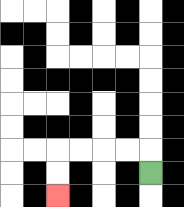{'start': '[6, 7]', 'end': '[2, 8]', 'path_directions': 'U,L,L,L,L,D,D', 'path_coordinates': '[[6, 7], [6, 6], [5, 6], [4, 6], [3, 6], [2, 6], [2, 7], [2, 8]]'}